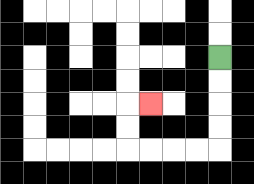{'start': '[9, 2]', 'end': '[6, 4]', 'path_directions': 'D,D,D,D,L,L,L,L,U,U,R', 'path_coordinates': '[[9, 2], [9, 3], [9, 4], [9, 5], [9, 6], [8, 6], [7, 6], [6, 6], [5, 6], [5, 5], [5, 4], [6, 4]]'}